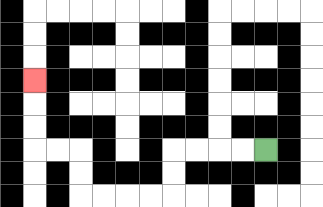{'start': '[11, 6]', 'end': '[1, 3]', 'path_directions': 'L,L,L,L,D,D,L,L,L,L,U,U,L,L,U,U,U', 'path_coordinates': '[[11, 6], [10, 6], [9, 6], [8, 6], [7, 6], [7, 7], [7, 8], [6, 8], [5, 8], [4, 8], [3, 8], [3, 7], [3, 6], [2, 6], [1, 6], [1, 5], [1, 4], [1, 3]]'}